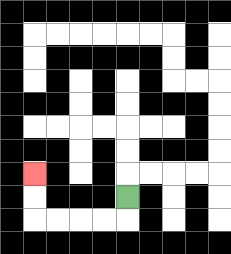{'start': '[5, 8]', 'end': '[1, 7]', 'path_directions': 'D,L,L,L,L,U,U', 'path_coordinates': '[[5, 8], [5, 9], [4, 9], [3, 9], [2, 9], [1, 9], [1, 8], [1, 7]]'}